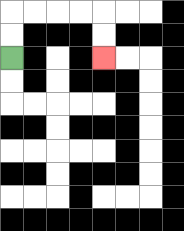{'start': '[0, 2]', 'end': '[4, 2]', 'path_directions': 'U,U,R,R,R,R,D,D', 'path_coordinates': '[[0, 2], [0, 1], [0, 0], [1, 0], [2, 0], [3, 0], [4, 0], [4, 1], [4, 2]]'}